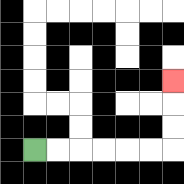{'start': '[1, 6]', 'end': '[7, 3]', 'path_directions': 'R,R,R,R,R,R,U,U,U', 'path_coordinates': '[[1, 6], [2, 6], [3, 6], [4, 6], [5, 6], [6, 6], [7, 6], [7, 5], [7, 4], [7, 3]]'}